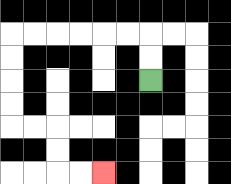{'start': '[6, 3]', 'end': '[4, 7]', 'path_directions': 'U,U,L,L,L,L,L,L,D,D,D,D,R,R,D,D,R,R', 'path_coordinates': '[[6, 3], [6, 2], [6, 1], [5, 1], [4, 1], [3, 1], [2, 1], [1, 1], [0, 1], [0, 2], [0, 3], [0, 4], [0, 5], [1, 5], [2, 5], [2, 6], [2, 7], [3, 7], [4, 7]]'}